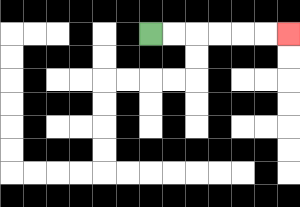{'start': '[6, 1]', 'end': '[12, 1]', 'path_directions': 'R,R,R,R,R,R', 'path_coordinates': '[[6, 1], [7, 1], [8, 1], [9, 1], [10, 1], [11, 1], [12, 1]]'}